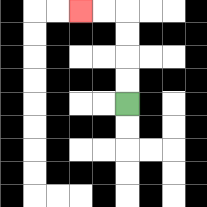{'start': '[5, 4]', 'end': '[3, 0]', 'path_directions': 'U,U,U,U,L,L', 'path_coordinates': '[[5, 4], [5, 3], [5, 2], [5, 1], [5, 0], [4, 0], [3, 0]]'}